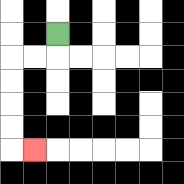{'start': '[2, 1]', 'end': '[1, 6]', 'path_directions': 'D,L,L,D,D,D,D,R', 'path_coordinates': '[[2, 1], [2, 2], [1, 2], [0, 2], [0, 3], [0, 4], [0, 5], [0, 6], [1, 6]]'}